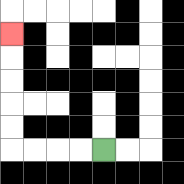{'start': '[4, 6]', 'end': '[0, 1]', 'path_directions': 'L,L,L,L,U,U,U,U,U', 'path_coordinates': '[[4, 6], [3, 6], [2, 6], [1, 6], [0, 6], [0, 5], [0, 4], [0, 3], [0, 2], [0, 1]]'}